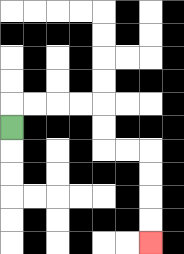{'start': '[0, 5]', 'end': '[6, 10]', 'path_directions': 'U,R,R,R,R,D,D,R,R,D,D,D,D', 'path_coordinates': '[[0, 5], [0, 4], [1, 4], [2, 4], [3, 4], [4, 4], [4, 5], [4, 6], [5, 6], [6, 6], [6, 7], [6, 8], [6, 9], [6, 10]]'}